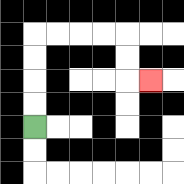{'start': '[1, 5]', 'end': '[6, 3]', 'path_directions': 'U,U,U,U,R,R,R,R,D,D,R', 'path_coordinates': '[[1, 5], [1, 4], [1, 3], [1, 2], [1, 1], [2, 1], [3, 1], [4, 1], [5, 1], [5, 2], [5, 3], [6, 3]]'}